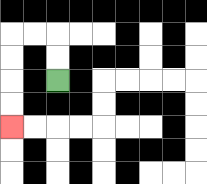{'start': '[2, 3]', 'end': '[0, 5]', 'path_directions': 'U,U,L,L,D,D,D,D', 'path_coordinates': '[[2, 3], [2, 2], [2, 1], [1, 1], [0, 1], [0, 2], [0, 3], [0, 4], [0, 5]]'}